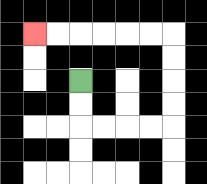{'start': '[3, 3]', 'end': '[1, 1]', 'path_directions': 'D,D,R,R,R,R,U,U,U,U,L,L,L,L,L,L', 'path_coordinates': '[[3, 3], [3, 4], [3, 5], [4, 5], [5, 5], [6, 5], [7, 5], [7, 4], [7, 3], [7, 2], [7, 1], [6, 1], [5, 1], [4, 1], [3, 1], [2, 1], [1, 1]]'}